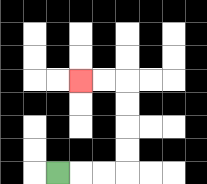{'start': '[2, 7]', 'end': '[3, 3]', 'path_directions': 'R,R,R,U,U,U,U,L,L', 'path_coordinates': '[[2, 7], [3, 7], [4, 7], [5, 7], [5, 6], [5, 5], [5, 4], [5, 3], [4, 3], [3, 3]]'}